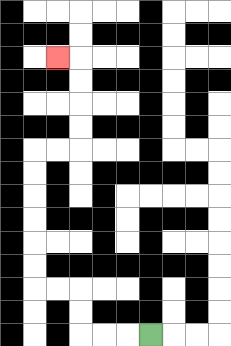{'start': '[6, 14]', 'end': '[2, 2]', 'path_directions': 'L,L,L,U,U,L,L,U,U,U,U,U,U,R,R,U,U,U,U,L', 'path_coordinates': '[[6, 14], [5, 14], [4, 14], [3, 14], [3, 13], [3, 12], [2, 12], [1, 12], [1, 11], [1, 10], [1, 9], [1, 8], [1, 7], [1, 6], [2, 6], [3, 6], [3, 5], [3, 4], [3, 3], [3, 2], [2, 2]]'}